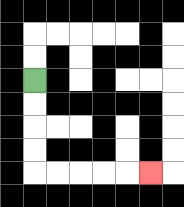{'start': '[1, 3]', 'end': '[6, 7]', 'path_directions': 'D,D,D,D,R,R,R,R,R', 'path_coordinates': '[[1, 3], [1, 4], [1, 5], [1, 6], [1, 7], [2, 7], [3, 7], [4, 7], [5, 7], [6, 7]]'}